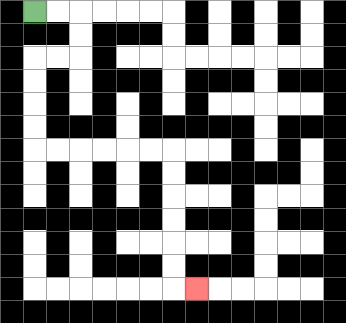{'start': '[1, 0]', 'end': '[8, 12]', 'path_directions': 'R,R,D,D,L,L,D,D,D,D,R,R,R,R,R,R,D,D,D,D,D,D,R', 'path_coordinates': '[[1, 0], [2, 0], [3, 0], [3, 1], [3, 2], [2, 2], [1, 2], [1, 3], [1, 4], [1, 5], [1, 6], [2, 6], [3, 6], [4, 6], [5, 6], [6, 6], [7, 6], [7, 7], [7, 8], [7, 9], [7, 10], [7, 11], [7, 12], [8, 12]]'}